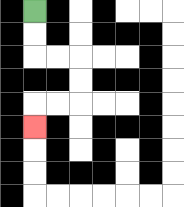{'start': '[1, 0]', 'end': '[1, 5]', 'path_directions': 'D,D,R,R,D,D,L,L,D', 'path_coordinates': '[[1, 0], [1, 1], [1, 2], [2, 2], [3, 2], [3, 3], [3, 4], [2, 4], [1, 4], [1, 5]]'}